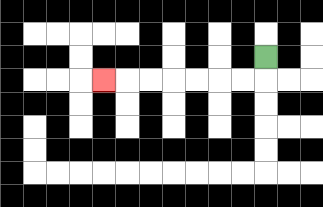{'start': '[11, 2]', 'end': '[4, 3]', 'path_directions': 'D,L,L,L,L,L,L,L', 'path_coordinates': '[[11, 2], [11, 3], [10, 3], [9, 3], [8, 3], [7, 3], [6, 3], [5, 3], [4, 3]]'}